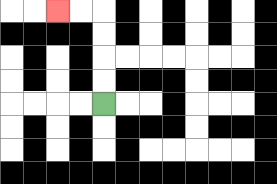{'start': '[4, 4]', 'end': '[2, 0]', 'path_directions': 'U,U,U,U,L,L', 'path_coordinates': '[[4, 4], [4, 3], [4, 2], [4, 1], [4, 0], [3, 0], [2, 0]]'}